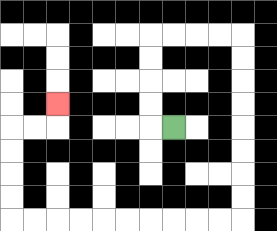{'start': '[7, 5]', 'end': '[2, 4]', 'path_directions': 'L,U,U,U,U,R,R,R,R,D,D,D,D,D,D,D,D,L,L,L,L,L,L,L,L,L,L,U,U,U,U,R,R,U', 'path_coordinates': '[[7, 5], [6, 5], [6, 4], [6, 3], [6, 2], [6, 1], [7, 1], [8, 1], [9, 1], [10, 1], [10, 2], [10, 3], [10, 4], [10, 5], [10, 6], [10, 7], [10, 8], [10, 9], [9, 9], [8, 9], [7, 9], [6, 9], [5, 9], [4, 9], [3, 9], [2, 9], [1, 9], [0, 9], [0, 8], [0, 7], [0, 6], [0, 5], [1, 5], [2, 5], [2, 4]]'}